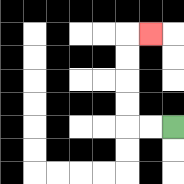{'start': '[7, 5]', 'end': '[6, 1]', 'path_directions': 'L,L,U,U,U,U,R', 'path_coordinates': '[[7, 5], [6, 5], [5, 5], [5, 4], [5, 3], [5, 2], [5, 1], [6, 1]]'}